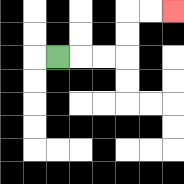{'start': '[2, 2]', 'end': '[7, 0]', 'path_directions': 'R,R,R,U,U,R,R', 'path_coordinates': '[[2, 2], [3, 2], [4, 2], [5, 2], [5, 1], [5, 0], [6, 0], [7, 0]]'}